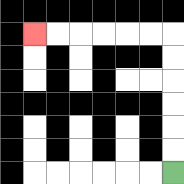{'start': '[7, 7]', 'end': '[1, 1]', 'path_directions': 'U,U,U,U,U,U,L,L,L,L,L,L', 'path_coordinates': '[[7, 7], [7, 6], [7, 5], [7, 4], [7, 3], [7, 2], [7, 1], [6, 1], [5, 1], [4, 1], [3, 1], [2, 1], [1, 1]]'}